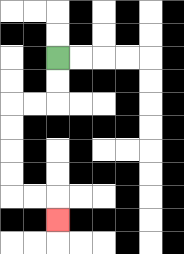{'start': '[2, 2]', 'end': '[2, 9]', 'path_directions': 'D,D,L,L,D,D,D,D,R,R,D', 'path_coordinates': '[[2, 2], [2, 3], [2, 4], [1, 4], [0, 4], [0, 5], [0, 6], [0, 7], [0, 8], [1, 8], [2, 8], [2, 9]]'}